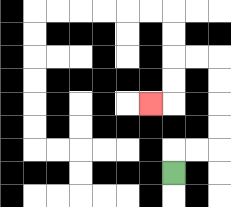{'start': '[7, 7]', 'end': '[6, 4]', 'path_directions': 'U,R,R,U,U,U,U,L,L,D,D,L', 'path_coordinates': '[[7, 7], [7, 6], [8, 6], [9, 6], [9, 5], [9, 4], [9, 3], [9, 2], [8, 2], [7, 2], [7, 3], [7, 4], [6, 4]]'}